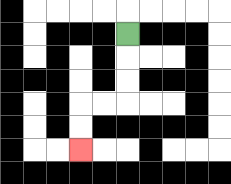{'start': '[5, 1]', 'end': '[3, 6]', 'path_directions': 'D,D,D,L,L,D,D', 'path_coordinates': '[[5, 1], [5, 2], [5, 3], [5, 4], [4, 4], [3, 4], [3, 5], [3, 6]]'}